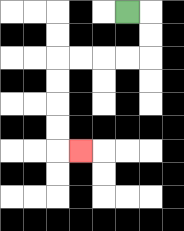{'start': '[5, 0]', 'end': '[3, 6]', 'path_directions': 'R,D,D,L,L,L,L,D,D,D,D,R', 'path_coordinates': '[[5, 0], [6, 0], [6, 1], [6, 2], [5, 2], [4, 2], [3, 2], [2, 2], [2, 3], [2, 4], [2, 5], [2, 6], [3, 6]]'}